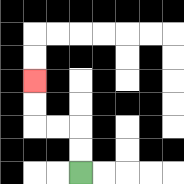{'start': '[3, 7]', 'end': '[1, 3]', 'path_directions': 'U,U,L,L,U,U', 'path_coordinates': '[[3, 7], [3, 6], [3, 5], [2, 5], [1, 5], [1, 4], [1, 3]]'}